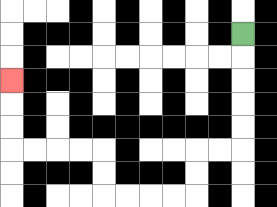{'start': '[10, 1]', 'end': '[0, 3]', 'path_directions': 'D,D,D,D,D,L,L,D,D,L,L,L,L,U,U,L,L,L,L,U,U,U', 'path_coordinates': '[[10, 1], [10, 2], [10, 3], [10, 4], [10, 5], [10, 6], [9, 6], [8, 6], [8, 7], [8, 8], [7, 8], [6, 8], [5, 8], [4, 8], [4, 7], [4, 6], [3, 6], [2, 6], [1, 6], [0, 6], [0, 5], [0, 4], [0, 3]]'}